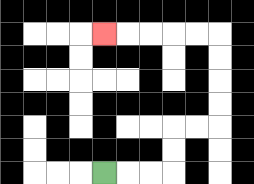{'start': '[4, 7]', 'end': '[4, 1]', 'path_directions': 'R,R,R,U,U,R,R,U,U,U,U,L,L,L,L,L', 'path_coordinates': '[[4, 7], [5, 7], [6, 7], [7, 7], [7, 6], [7, 5], [8, 5], [9, 5], [9, 4], [9, 3], [9, 2], [9, 1], [8, 1], [7, 1], [6, 1], [5, 1], [4, 1]]'}